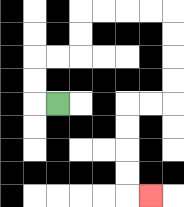{'start': '[2, 4]', 'end': '[6, 8]', 'path_directions': 'L,U,U,R,R,U,U,R,R,R,R,D,D,D,D,L,L,D,D,D,D,R', 'path_coordinates': '[[2, 4], [1, 4], [1, 3], [1, 2], [2, 2], [3, 2], [3, 1], [3, 0], [4, 0], [5, 0], [6, 0], [7, 0], [7, 1], [7, 2], [7, 3], [7, 4], [6, 4], [5, 4], [5, 5], [5, 6], [5, 7], [5, 8], [6, 8]]'}